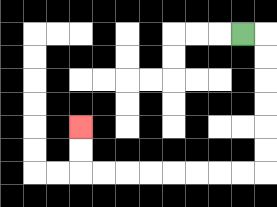{'start': '[10, 1]', 'end': '[3, 5]', 'path_directions': 'R,D,D,D,D,D,D,L,L,L,L,L,L,L,L,U,U', 'path_coordinates': '[[10, 1], [11, 1], [11, 2], [11, 3], [11, 4], [11, 5], [11, 6], [11, 7], [10, 7], [9, 7], [8, 7], [7, 7], [6, 7], [5, 7], [4, 7], [3, 7], [3, 6], [3, 5]]'}